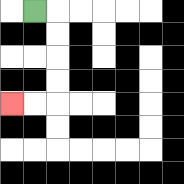{'start': '[1, 0]', 'end': '[0, 4]', 'path_directions': 'R,D,D,D,D,L,L', 'path_coordinates': '[[1, 0], [2, 0], [2, 1], [2, 2], [2, 3], [2, 4], [1, 4], [0, 4]]'}